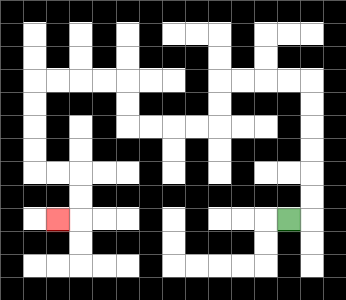{'start': '[12, 9]', 'end': '[2, 9]', 'path_directions': 'R,U,U,U,U,U,U,L,L,L,L,D,D,L,L,L,L,U,U,L,L,L,L,D,D,D,D,R,R,D,D,L', 'path_coordinates': '[[12, 9], [13, 9], [13, 8], [13, 7], [13, 6], [13, 5], [13, 4], [13, 3], [12, 3], [11, 3], [10, 3], [9, 3], [9, 4], [9, 5], [8, 5], [7, 5], [6, 5], [5, 5], [5, 4], [5, 3], [4, 3], [3, 3], [2, 3], [1, 3], [1, 4], [1, 5], [1, 6], [1, 7], [2, 7], [3, 7], [3, 8], [3, 9], [2, 9]]'}